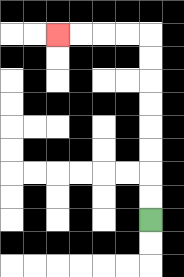{'start': '[6, 9]', 'end': '[2, 1]', 'path_directions': 'U,U,U,U,U,U,U,U,L,L,L,L', 'path_coordinates': '[[6, 9], [6, 8], [6, 7], [6, 6], [6, 5], [6, 4], [6, 3], [6, 2], [6, 1], [5, 1], [4, 1], [3, 1], [2, 1]]'}